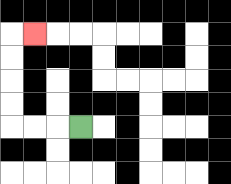{'start': '[3, 5]', 'end': '[1, 1]', 'path_directions': 'L,L,L,U,U,U,U,R', 'path_coordinates': '[[3, 5], [2, 5], [1, 5], [0, 5], [0, 4], [0, 3], [0, 2], [0, 1], [1, 1]]'}